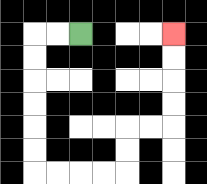{'start': '[3, 1]', 'end': '[7, 1]', 'path_directions': 'L,L,D,D,D,D,D,D,R,R,R,R,U,U,R,R,U,U,U,U', 'path_coordinates': '[[3, 1], [2, 1], [1, 1], [1, 2], [1, 3], [1, 4], [1, 5], [1, 6], [1, 7], [2, 7], [3, 7], [4, 7], [5, 7], [5, 6], [5, 5], [6, 5], [7, 5], [7, 4], [7, 3], [7, 2], [7, 1]]'}